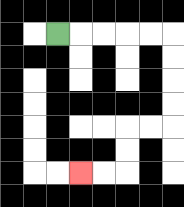{'start': '[2, 1]', 'end': '[3, 7]', 'path_directions': 'R,R,R,R,R,D,D,D,D,L,L,D,D,L,L', 'path_coordinates': '[[2, 1], [3, 1], [4, 1], [5, 1], [6, 1], [7, 1], [7, 2], [7, 3], [7, 4], [7, 5], [6, 5], [5, 5], [5, 6], [5, 7], [4, 7], [3, 7]]'}